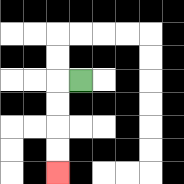{'start': '[3, 3]', 'end': '[2, 7]', 'path_directions': 'L,D,D,D,D', 'path_coordinates': '[[3, 3], [2, 3], [2, 4], [2, 5], [2, 6], [2, 7]]'}